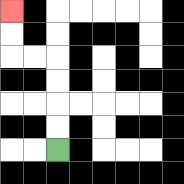{'start': '[2, 6]', 'end': '[0, 0]', 'path_directions': 'U,U,U,U,L,L,U,U', 'path_coordinates': '[[2, 6], [2, 5], [2, 4], [2, 3], [2, 2], [1, 2], [0, 2], [0, 1], [0, 0]]'}